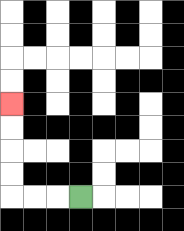{'start': '[3, 8]', 'end': '[0, 4]', 'path_directions': 'L,L,L,U,U,U,U', 'path_coordinates': '[[3, 8], [2, 8], [1, 8], [0, 8], [0, 7], [0, 6], [0, 5], [0, 4]]'}